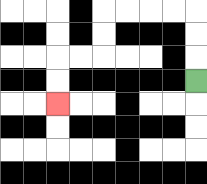{'start': '[8, 3]', 'end': '[2, 4]', 'path_directions': 'U,U,U,L,L,L,L,D,D,L,L,D,D', 'path_coordinates': '[[8, 3], [8, 2], [8, 1], [8, 0], [7, 0], [6, 0], [5, 0], [4, 0], [4, 1], [4, 2], [3, 2], [2, 2], [2, 3], [2, 4]]'}